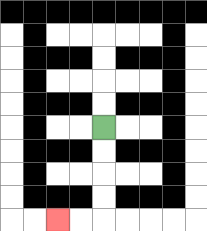{'start': '[4, 5]', 'end': '[2, 9]', 'path_directions': 'D,D,D,D,L,L', 'path_coordinates': '[[4, 5], [4, 6], [4, 7], [4, 8], [4, 9], [3, 9], [2, 9]]'}